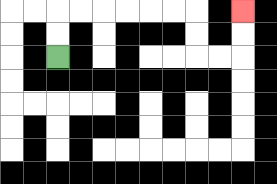{'start': '[2, 2]', 'end': '[10, 0]', 'path_directions': 'U,U,R,R,R,R,R,R,D,D,R,R,U,U', 'path_coordinates': '[[2, 2], [2, 1], [2, 0], [3, 0], [4, 0], [5, 0], [6, 0], [7, 0], [8, 0], [8, 1], [8, 2], [9, 2], [10, 2], [10, 1], [10, 0]]'}